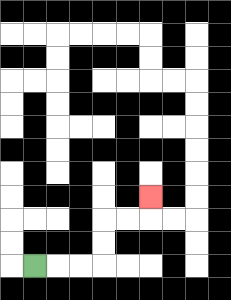{'start': '[1, 11]', 'end': '[6, 8]', 'path_directions': 'R,R,R,U,U,R,R,U', 'path_coordinates': '[[1, 11], [2, 11], [3, 11], [4, 11], [4, 10], [4, 9], [5, 9], [6, 9], [6, 8]]'}